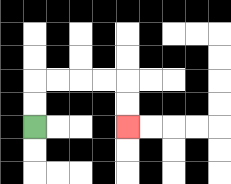{'start': '[1, 5]', 'end': '[5, 5]', 'path_directions': 'U,U,R,R,R,R,D,D', 'path_coordinates': '[[1, 5], [1, 4], [1, 3], [2, 3], [3, 3], [4, 3], [5, 3], [5, 4], [5, 5]]'}